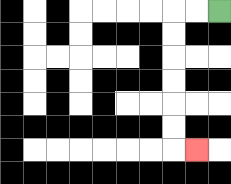{'start': '[9, 0]', 'end': '[8, 6]', 'path_directions': 'L,L,D,D,D,D,D,D,R', 'path_coordinates': '[[9, 0], [8, 0], [7, 0], [7, 1], [7, 2], [7, 3], [7, 4], [7, 5], [7, 6], [8, 6]]'}